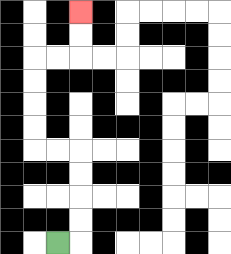{'start': '[2, 10]', 'end': '[3, 0]', 'path_directions': 'R,U,U,U,U,L,L,U,U,U,U,R,R,U,U', 'path_coordinates': '[[2, 10], [3, 10], [3, 9], [3, 8], [3, 7], [3, 6], [2, 6], [1, 6], [1, 5], [1, 4], [1, 3], [1, 2], [2, 2], [3, 2], [3, 1], [3, 0]]'}